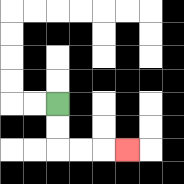{'start': '[2, 4]', 'end': '[5, 6]', 'path_directions': 'D,D,R,R,R', 'path_coordinates': '[[2, 4], [2, 5], [2, 6], [3, 6], [4, 6], [5, 6]]'}